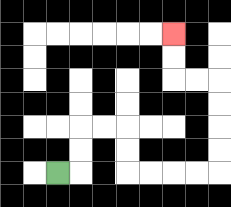{'start': '[2, 7]', 'end': '[7, 1]', 'path_directions': 'R,U,U,R,R,D,D,R,R,R,R,U,U,U,U,L,L,U,U', 'path_coordinates': '[[2, 7], [3, 7], [3, 6], [3, 5], [4, 5], [5, 5], [5, 6], [5, 7], [6, 7], [7, 7], [8, 7], [9, 7], [9, 6], [9, 5], [9, 4], [9, 3], [8, 3], [7, 3], [7, 2], [7, 1]]'}